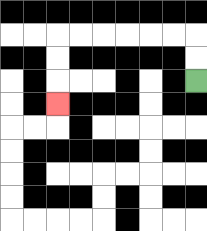{'start': '[8, 3]', 'end': '[2, 4]', 'path_directions': 'U,U,L,L,L,L,L,L,D,D,D', 'path_coordinates': '[[8, 3], [8, 2], [8, 1], [7, 1], [6, 1], [5, 1], [4, 1], [3, 1], [2, 1], [2, 2], [2, 3], [2, 4]]'}